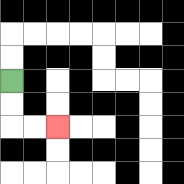{'start': '[0, 3]', 'end': '[2, 5]', 'path_directions': 'D,D,R,R', 'path_coordinates': '[[0, 3], [0, 4], [0, 5], [1, 5], [2, 5]]'}